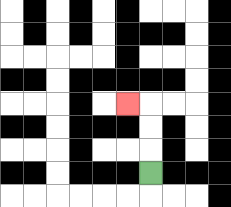{'start': '[6, 7]', 'end': '[5, 4]', 'path_directions': 'U,U,U,L', 'path_coordinates': '[[6, 7], [6, 6], [6, 5], [6, 4], [5, 4]]'}